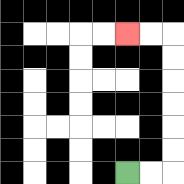{'start': '[5, 7]', 'end': '[5, 1]', 'path_directions': 'R,R,U,U,U,U,U,U,L,L', 'path_coordinates': '[[5, 7], [6, 7], [7, 7], [7, 6], [7, 5], [7, 4], [7, 3], [7, 2], [7, 1], [6, 1], [5, 1]]'}